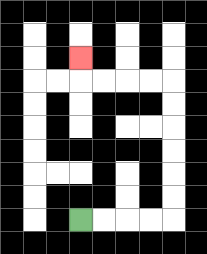{'start': '[3, 9]', 'end': '[3, 2]', 'path_directions': 'R,R,R,R,U,U,U,U,U,U,L,L,L,L,U', 'path_coordinates': '[[3, 9], [4, 9], [5, 9], [6, 9], [7, 9], [7, 8], [7, 7], [7, 6], [7, 5], [7, 4], [7, 3], [6, 3], [5, 3], [4, 3], [3, 3], [3, 2]]'}